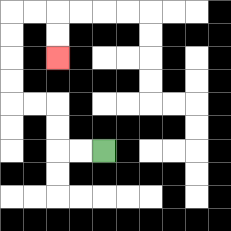{'start': '[4, 6]', 'end': '[2, 2]', 'path_directions': 'L,L,U,U,L,L,U,U,U,U,R,R,D,D', 'path_coordinates': '[[4, 6], [3, 6], [2, 6], [2, 5], [2, 4], [1, 4], [0, 4], [0, 3], [0, 2], [0, 1], [0, 0], [1, 0], [2, 0], [2, 1], [2, 2]]'}